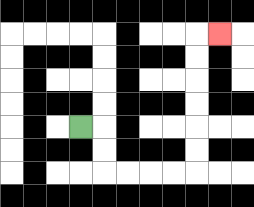{'start': '[3, 5]', 'end': '[9, 1]', 'path_directions': 'R,D,D,R,R,R,R,U,U,U,U,U,U,R', 'path_coordinates': '[[3, 5], [4, 5], [4, 6], [4, 7], [5, 7], [6, 7], [7, 7], [8, 7], [8, 6], [8, 5], [8, 4], [8, 3], [8, 2], [8, 1], [9, 1]]'}